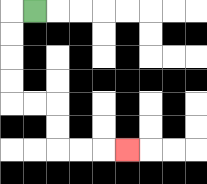{'start': '[1, 0]', 'end': '[5, 6]', 'path_directions': 'L,D,D,D,D,R,R,D,D,R,R,R', 'path_coordinates': '[[1, 0], [0, 0], [0, 1], [0, 2], [0, 3], [0, 4], [1, 4], [2, 4], [2, 5], [2, 6], [3, 6], [4, 6], [5, 6]]'}